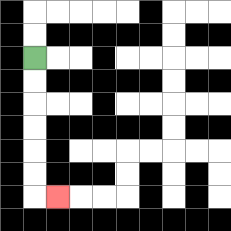{'start': '[1, 2]', 'end': '[2, 8]', 'path_directions': 'D,D,D,D,D,D,R', 'path_coordinates': '[[1, 2], [1, 3], [1, 4], [1, 5], [1, 6], [1, 7], [1, 8], [2, 8]]'}